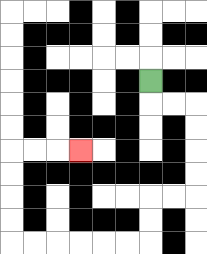{'start': '[6, 3]', 'end': '[3, 6]', 'path_directions': 'D,R,R,D,D,D,D,L,L,D,D,L,L,L,L,L,L,U,U,U,U,R,R,R', 'path_coordinates': '[[6, 3], [6, 4], [7, 4], [8, 4], [8, 5], [8, 6], [8, 7], [8, 8], [7, 8], [6, 8], [6, 9], [6, 10], [5, 10], [4, 10], [3, 10], [2, 10], [1, 10], [0, 10], [0, 9], [0, 8], [0, 7], [0, 6], [1, 6], [2, 6], [3, 6]]'}